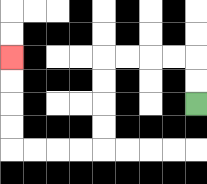{'start': '[8, 4]', 'end': '[0, 2]', 'path_directions': 'U,U,L,L,L,L,D,D,D,D,L,L,L,L,U,U,U,U', 'path_coordinates': '[[8, 4], [8, 3], [8, 2], [7, 2], [6, 2], [5, 2], [4, 2], [4, 3], [4, 4], [4, 5], [4, 6], [3, 6], [2, 6], [1, 6], [0, 6], [0, 5], [0, 4], [0, 3], [0, 2]]'}